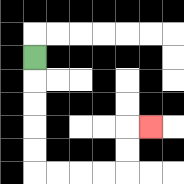{'start': '[1, 2]', 'end': '[6, 5]', 'path_directions': 'D,D,D,D,D,R,R,R,R,U,U,R', 'path_coordinates': '[[1, 2], [1, 3], [1, 4], [1, 5], [1, 6], [1, 7], [2, 7], [3, 7], [4, 7], [5, 7], [5, 6], [5, 5], [6, 5]]'}